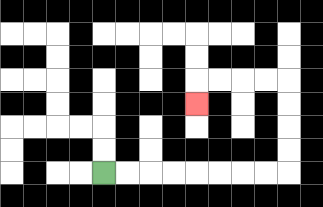{'start': '[4, 7]', 'end': '[8, 4]', 'path_directions': 'R,R,R,R,R,R,R,R,U,U,U,U,L,L,L,L,D', 'path_coordinates': '[[4, 7], [5, 7], [6, 7], [7, 7], [8, 7], [9, 7], [10, 7], [11, 7], [12, 7], [12, 6], [12, 5], [12, 4], [12, 3], [11, 3], [10, 3], [9, 3], [8, 3], [8, 4]]'}